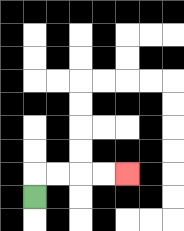{'start': '[1, 8]', 'end': '[5, 7]', 'path_directions': 'U,R,R,R,R', 'path_coordinates': '[[1, 8], [1, 7], [2, 7], [3, 7], [4, 7], [5, 7]]'}